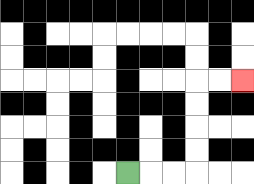{'start': '[5, 7]', 'end': '[10, 3]', 'path_directions': 'R,R,R,U,U,U,U,R,R', 'path_coordinates': '[[5, 7], [6, 7], [7, 7], [8, 7], [8, 6], [8, 5], [8, 4], [8, 3], [9, 3], [10, 3]]'}